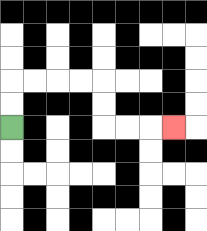{'start': '[0, 5]', 'end': '[7, 5]', 'path_directions': 'U,U,R,R,R,R,D,D,R,R,R', 'path_coordinates': '[[0, 5], [0, 4], [0, 3], [1, 3], [2, 3], [3, 3], [4, 3], [4, 4], [4, 5], [5, 5], [6, 5], [7, 5]]'}